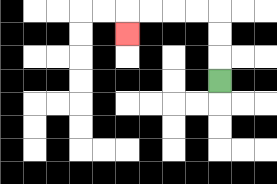{'start': '[9, 3]', 'end': '[5, 1]', 'path_directions': 'U,U,U,L,L,L,L,D', 'path_coordinates': '[[9, 3], [9, 2], [9, 1], [9, 0], [8, 0], [7, 0], [6, 0], [5, 0], [5, 1]]'}